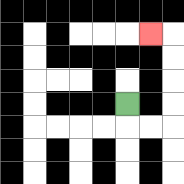{'start': '[5, 4]', 'end': '[6, 1]', 'path_directions': 'D,R,R,U,U,U,U,L', 'path_coordinates': '[[5, 4], [5, 5], [6, 5], [7, 5], [7, 4], [7, 3], [7, 2], [7, 1], [6, 1]]'}